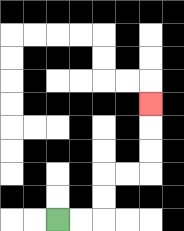{'start': '[2, 9]', 'end': '[6, 4]', 'path_directions': 'R,R,U,U,R,R,U,U,U', 'path_coordinates': '[[2, 9], [3, 9], [4, 9], [4, 8], [4, 7], [5, 7], [6, 7], [6, 6], [6, 5], [6, 4]]'}